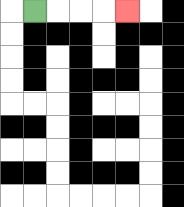{'start': '[1, 0]', 'end': '[5, 0]', 'path_directions': 'R,R,R,R', 'path_coordinates': '[[1, 0], [2, 0], [3, 0], [4, 0], [5, 0]]'}